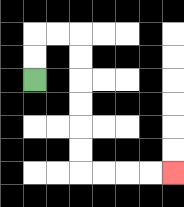{'start': '[1, 3]', 'end': '[7, 7]', 'path_directions': 'U,U,R,R,D,D,D,D,D,D,R,R,R,R', 'path_coordinates': '[[1, 3], [1, 2], [1, 1], [2, 1], [3, 1], [3, 2], [3, 3], [3, 4], [3, 5], [3, 6], [3, 7], [4, 7], [5, 7], [6, 7], [7, 7]]'}